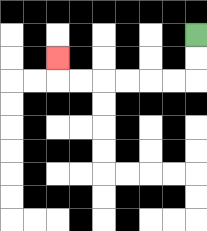{'start': '[8, 1]', 'end': '[2, 2]', 'path_directions': 'D,D,L,L,L,L,L,L,U', 'path_coordinates': '[[8, 1], [8, 2], [8, 3], [7, 3], [6, 3], [5, 3], [4, 3], [3, 3], [2, 3], [2, 2]]'}